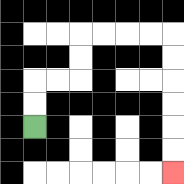{'start': '[1, 5]', 'end': '[7, 7]', 'path_directions': 'U,U,R,R,U,U,R,R,R,R,D,D,D,D,D,D', 'path_coordinates': '[[1, 5], [1, 4], [1, 3], [2, 3], [3, 3], [3, 2], [3, 1], [4, 1], [5, 1], [6, 1], [7, 1], [7, 2], [7, 3], [7, 4], [7, 5], [7, 6], [7, 7]]'}